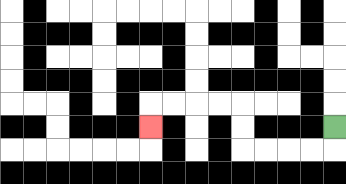{'start': '[14, 5]', 'end': '[6, 5]', 'path_directions': 'D,L,L,L,L,U,U,L,L,L,L,D', 'path_coordinates': '[[14, 5], [14, 6], [13, 6], [12, 6], [11, 6], [10, 6], [10, 5], [10, 4], [9, 4], [8, 4], [7, 4], [6, 4], [6, 5]]'}